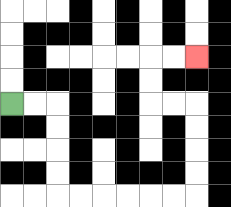{'start': '[0, 4]', 'end': '[8, 2]', 'path_directions': 'R,R,D,D,D,D,R,R,R,R,R,R,U,U,U,U,L,L,U,U,R,R', 'path_coordinates': '[[0, 4], [1, 4], [2, 4], [2, 5], [2, 6], [2, 7], [2, 8], [3, 8], [4, 8], [5, 8], [6, 8], [7, 8], [8, 8], [8, 7], [8, 6], [8, 5], [8, 4], [7, 4], [6, 4], [6, 3], [6, 2], [7, 2], [8, 2]]'}